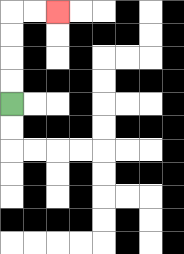{'start': '[0, 4]', 'end': '[2, 0]', 'path_directions': 'U,U,U,U,R,R', 'path_coordinates': '[[0, 4], [0, 3], [0, 2], [0, 1], [0, 0], [1, 0], [2, 0]]'}